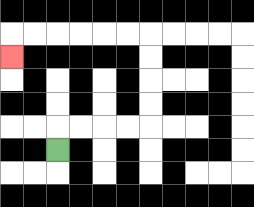{'start': '[2, 6]', 'end': '[0, 2]', 'path_directions': 'U,R,R,R,R,U,U,U,U,L,L,L,L,L,L,D', 'path_coordinates': '[[2, 6], [2, 5], [3, 5], [4, 5], [5, 5], [6, 5], [6, 4], [6, 3], [6, 2], [6, 1], [5, 1], [4, 1], [3, 1], [2, 1], [1, 1], [0, 1], [0, 2]]'}